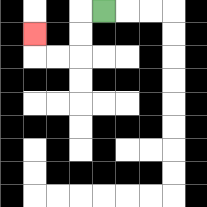{'start': '[4, 0]', 'end': '[1, 1]', 'path_directions': 'L,D,D,L,L,U', 'path_coordinates': '[[4, 0], [3, 0], [3, 1], [3, 2], [2, 2], [1, 2], [1, 1]]'}